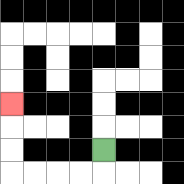{'start': '[4, 6]', 'end': '[0, 4]', 'path_directions': 'D,L,L,L,L,U,U,U', 'path_coordinates': '[[4, 6], [4, 7], [3, 7], [2, 7], [1, 7], [0, 7], [0, 6], [0, 5], [0, 4]]'}